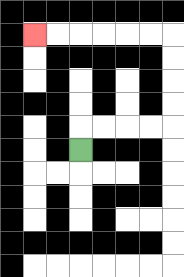{'start': '[3, 6]', 'end': '[1, 1]', 'path_directions': 'U,R,R,R,R,U,U,U,U,L,L,L,L,L,L', 'path_coordinates': '[[3, 6], [3, 5], [4, 5], [5, 5], [6, 5], [7, 5], [7, 4], [7, 3], [7, 2], [7, 1], [6, 1], [5, 1], [4, 1], [3, 1], [2, 1], [1, 1]]'}